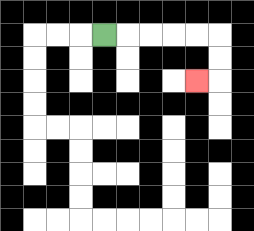{'start': '[4, 1]', 'end': '[8, 3]', 'path_directions': 'R,R,R,R,R,D,D,L', 'path_coordinates': '[[4, 1], [5, 1], [6, 1], [7, 1], [8, 1], [9, 1], [9, 2], [9, 3], [8, 3]]'}